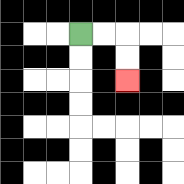{'start': '[3, 1]', 'end': '[5, 3]', 'path_directions': 'R,R,D,D', 'path_coordinates': '[[3, 1], [4, 1], [5, 1], [5, 2], [5, 3]]'}